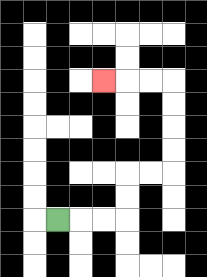{'start': '[2, 9]', 'end': '[4, 3]', 'path_directions': 'R,R,R,U,U,R,R,U,U,U,U,L,L,L', 'path_coordinates': '[[2, 9], [3, 9], [4, 9], [5, 9], [5, 8], [5, 7], [6, 7], [7, 7], [7, 6], [7, 5], [7, 4], [7, 3], [6, 3], [5, 3], [4, 3]]'}